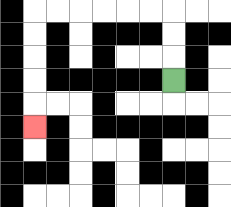{'start': '[7, 3]', 'end': '[1, 5]', 'path_directions': 'U,U,U,L,L,L,L,L,L,D,D,D,D,D', 'path_coordinates': '[[7, 3], [7, 2], [7, 1], [7, 0], [6, 0], [5, 0], [4, 0], [3, 0], [2, 0], [1, 0], [1, 1], [1, 2], [1, 3], [1, 4], [1, 5]]'}